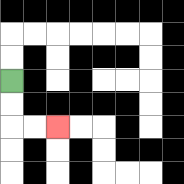{'start': '[0, 3]', 'end': '[2, 5]', 'path_directions': 'D,D,R,R', 'path_coordinates': '[[0, 3], [0, 4], [0, 5], [1, 5], [2, 5]]'}